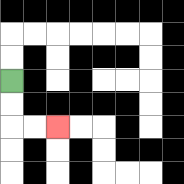{'start': '[0, 3]', 'end': '[2, 5]', 'path_directions': 'D,D,R,R', 'path_coordinates': '[[0, 3], [0, 4], [0, 5], [1, 5], [2, 5]]'}